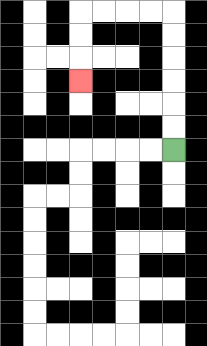{'start': '[7, 6]', 'end': '[3, 3]', 'path_directions': 'U,U,U,U,U,U,L,L,L,L,D,D,D', 'path_coordinates': '[[7, 6], [7, 5], [7, 4], [7, 3], [7, 2], [7, 1], [7, 0], [6, 0], [5, 0], [4, 0], [3, 0], [3, 1], [3, 2], [3, 3]]'}